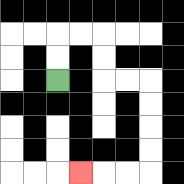{'start': '[2, 3]', 'end': '[3, 7]', 'path_directions': 'U,U,R,R,D,D,R,R,D,D,D,D,L,L,L', 'path_coordinates': '[[2, 3], [2, 2], [2, 1], [3, 1], [4, 1], [4, 2], [4, 3], [5, 3], [6, 3], [6, 4], [6, 5], [6, 6], [6, 7], [5, 7], [4, 7], [3, 7]]'}